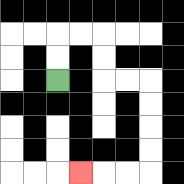{'start': '[2, 3]', 'end': '[3, 7]', 'path_directions': 'U,U,R,R,D,D,R,R,D,D,D,D,L,L,L', 'path_coordinates': '[[2, 3], [2, 2], [2, 1], [3, 1], [4, 1], [4, 2], [4, 3], [5, 3], [6, 3], [6, 4], [6, 5], [6, 6], [6, 7], [5, 7], [4, 7], [3, 7]]'}